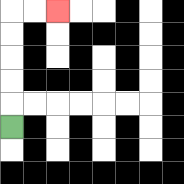{'start': '[0, 5]', 'end': '[2, 0]', 'path_directions': 'U,U,U,U,U,R,R', 'path_coordinates': '[[0, 5], [0, 4], [0, 3], [0, 2], [0, 1], [0, 0], [1, 0], [2, 0]]'}